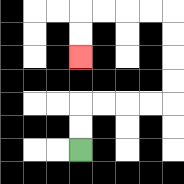{'start': '[3, 6]', 'end': '[3, 2]', 'path_directions': 'U,U,R,R,R,R,U,U,U,U,L,L,L,L,D,D', 'path_coordinates': '[[3, 6], [3, 5], [3, 4], [4, 4], [5, 4], [6, 4], [7, 4], [7, 3], [7, 2], [7, 1], [7, 0], [6, 0], [5, 0], [4, 0], [3, 0], [3, 1], [3, 2]]'}